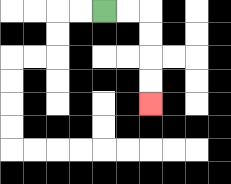{'start': '[4, 0]', 'end': '[6, 4]', 'path_directions': 'R,R,D,D,D,D', 'path_coordinates': '[[4, 0], [5, 0], [6, 0], [6, 1], [6, 2], [6, 3], [6, 4]]'}